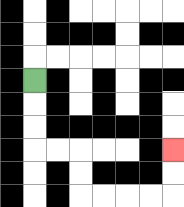{'start': '[1, 3]', 'end': '[7, 6]', 'path_directions': 'D,D,D,R,R,D,D,R,R,R,R,U,U', 'path_coordinates': '[[1, 3], [1, 4], [1, 5], [1, 6], [2, 6], [3, 6], [3, 7], [3, 8], [4, 8], [5, 8], [6, 8], [7, 8], [7, 7], [7, 6]]'}